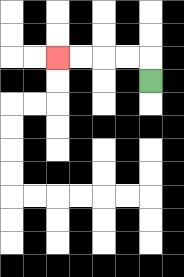{'start': '[6, 3]', 'end': '[2, 2]', 'path_directions': 'U,L,L,L,L', 'path_coordinates': '[[6, 3], [6, 2], [5, 2], [4, 2], [3, 2], [2, 2]]'}